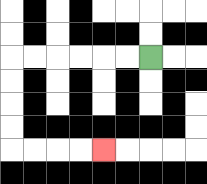{'start': '[6, 2]', 'end': '[4, 6]', 'path_directions': 'L,L,L,L,L,L,D,D,D,D,R,R,R,R', 'path_coordinates': '[[6, 2], [5, 2], [4, 2], [3, 2], [2, 2], [1, 2], [0, 2], [0, 3], [0, 4], [0, 5], [0, 6], [1, 6], [2, 6], [3, 6], [4, 6]]'}